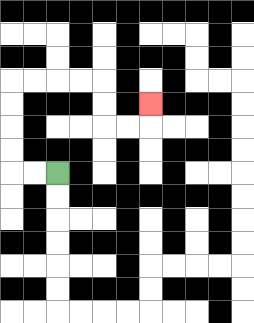{'start': '[2, 7]', 'end': '[6, 4]', 'path_directions': 'L,L,U,U,U,U,R,R,R,R,D,D,R,R,U', 'path_coordinates': '[[2, 7], [1, 7], [0, 7], [0, 6], [0, 5], [0, 4], [0, 3], [1, 3], [2, 3], [3, 3], [4, 3], [4, 4], [4, 5], [5, 5], [6, 5], [6, 4]]'}